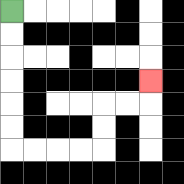{'start': '[0, 0]', 'end': '[6, 3]', 'path_directions': 'D,D,D,D,D,D,R,R,R,R,U,U,R,R,U', 'path_coordinates': '[[0, 0], [0, 1], [0, 2], [0, 3], [0, 4], [0, 5], [0, 6], [1, 6], [2, 6], [3, 6], [4, 6], [4, 5], [4, 4], [5, 4], [6, 4], [6, 3]]'}